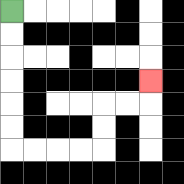{'start': '[0, 0]', 'end': '[6, 3]', 'path_directions': 'D,D,D,D,D,D,R,R,R,R,U,U,R,R,U', 'path_coordinates': '[[0, 0], [0, 1], [0, 2], [0, 3], [0, 4], [0, 5], [0, 6], [1, 6], [2, 6], [3, 6], [4, 6], [4, 5], [4, 4], [5, 4], [6, 4], [6, 3]]'}